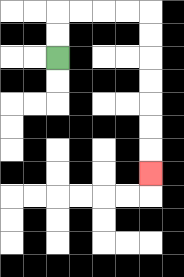{'start': '[2, 2]', 'end': '[6, 7]', 'path_directions': 'U,U,R,R,R,R,D,D,D,D,D,D,D', 'path_coordinates': '[[2, 2], [2, 1], [2, 0], [3, 0], [4, 0], [5, 0], [6, 0], [6, 1], [6, 2], [6, 3], [6, 4], [6, 5], [6, 6], [6, 7]]'}